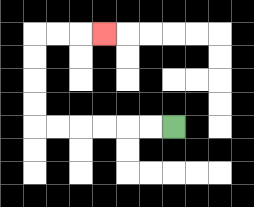{'start': '[7, 5]', 'end': '[4, 1]', 'path_directions': 'L,L,L,L,L,L,U,U,U,U,R,R,R', 'path_coordinates': '[[7, 5], [6, 5], [5, 5], [4, 5], [3, 5], [2, 5], [1, 5], [1, 4], [1, 3], [1, 2], [1, 1], [2, 1], [3, 1], [4, 1]]'}